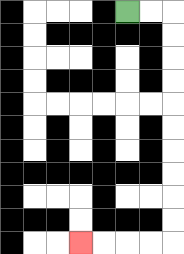{'start': '[5, 0]', 'end': '[3, 10]', 'path_directions': 'R,R,D,D,D,D,D,D,D,D,D,D,L,L,L,L', 'path_coordinates': '[[5, 0], [6, 0], [7, 0], [7, 1], [7, 2], [7, 3], [7, 4], [7, 5], [7, 6], [7, 7], [7, 8], [7, 9], [7, 10], [6, 10], [5, 10], [4, 10], [3, 10]]'}